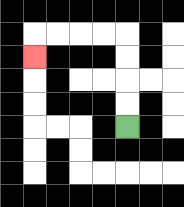{'start': '[5, 5]', 'end': '[1, 2]', 'path_directions': 'U,U,U,U,L,L,L,L,D', 'path_coordinates': '[[5, 5], [5, 4], [5, 3], [5, 2], [5, 1], [4, 1], [3, 1], [2, 1], [1, 1], [1, 2]]'}